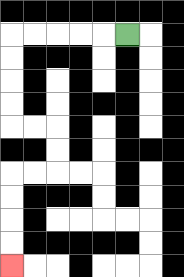{'start': '[5, 1]', 'end': '[0, 11]', 'path_directions': 'L,L,L,L,L,D,D,D,D,R,R,D,D,L,L,D,D,D,D', 'path_coordinates': '[[5, 1], [4, 1], [3, 1], [2, 1], [1, 1], [0, 1], [0, 2], [0, 3], [0, 4], [0, 5], [1, 5], [2, 5], [2, 6], [2, 7], [1, 7], [0, 7], [0, 8], [0, 9], [0, 10], [0, 11]]'}